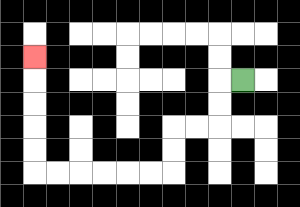{'start': '[10, 3]', 'end': '[1, 2]', 'path_directions': 'L,D,D,L,L,D,D,L,L,L,L,L,L,U,U,U,U,U', 'path_coordinates': '[[10, 3], [9, 3], [9, 4], [9, 5], [8, 5], [7, 5], [7, 6], [7, 7], [6, 7], [5, 7], [4, 7], [3, 7], [2, 7], [1, 7], [1, 6], [1, 5], [1, 4], [1, 3], [1, 2]]'}